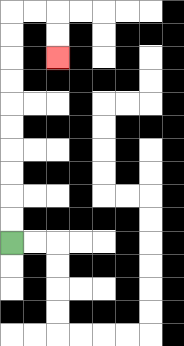{'start': '[0, 10]', 'end': '[2, 2]', 'path_directions': 'U,U,U,U,U,U,U,U,U,U,R,R,D,D', 'path_coordinates': '[[0, 10], [0, 9], [0, 8], [0, 7], [0, 6], [0, 5], [0, 4], [0, 3], [0, 2], [0, 1], [0, 0], [1, 0], [2, 0], [2, 1], [2, 2]]'}